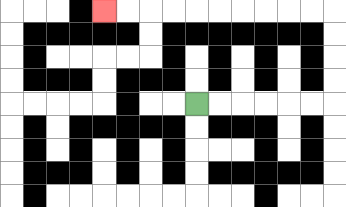{'start': '[8, 4]', 'end': '[4, 0]', 'path_directions': 'R,R,R,R,R,R,U,U,U,U,L,L,L,L,L,L,L,L,L,L', 'path_coordinates': '[[8, 4], [9, 4], [10, 4], [11, 4], [12, 4], [13, 4], [14, 4], [14, 3], [14, 2], [14, 1], [14, 0], [13, 0], [12, 0], [11, 0], [10, 0], [9, 0], [8, 0], [7, 0], [6, 0], [5, 0], [4, 0]]'}